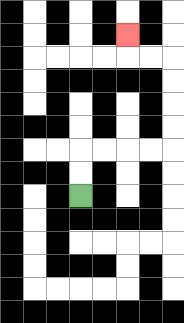{'start': '[3, 8]', 'end': '[5, 1]', 'path_directions': 'U,U,R,R,R,R,U,U,U,U,L,L,U', 'path_coordinates': '[[3, 8], [3, 7], [3, 6], [4, 6], [5, 6], [6, 6], [7, 6], [7, 5], [7, 4], [7, 3], [7, 2], [6, 2], [5, 2], [5, 1]]'}